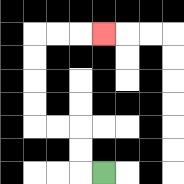{'start': '[4, 7]', 'end': '[4, 1]', 'path_directions': 'L,U,U,L,L,U,U,U,U,R,R,R', 'path_coordinates': '[[4, 7], [3, 7], [3, 6], [3, 5], [2, 5], [1, 5], [1, 4], [1, 3], [1, 2], [1, 1], [2, 1], [3, 1], [4, 1]]'}